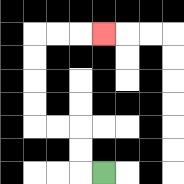{'start': '[4, 7]', 'end': '[4, 1]', 'path_directions': 'L,U,U,L,L,U,U,U,U,R,R,R', 'path_coordinates': '[[4, 7], [3, 7], [3, 6], [3, 5], [2, 5], [1, 5], [1, 4], [1, 3], [1, 2], [1, 1], [2, 1], [3, 1], [4, 1]]'}